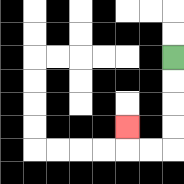{'start': '[7, 2]', 'end': '[5, 5]', 'path_directions': 'D,D,D,D,L,L,U', 'path_coordinates': '[[7, 2], [7, 3], [7, 4], [7, 5], [7, 6], [6, 6], [5, 6], [5, 5]]'}